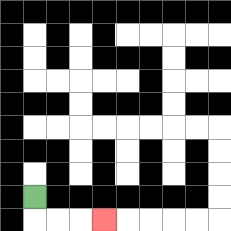{'start': '[1, 8]', 'end': '[4, 9]', 'path_directions': 'D,R,R,R', 'path_coordinates': '[[1, 8], [1, 9], [2, 9], [3, 9], [4, 9]]'}